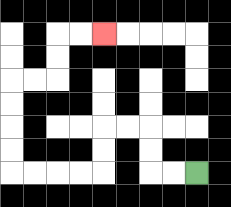{'start': '[8, 7]', 'end': '[4, 1]', 'path_directions': 'L,L,U,U,L,L,D,D,L,L,L,L,U,U,U,U,R,R,U,U,R,R', 'path_coordinates': '[[8, 7], [7, 7], [6, 7], [6, 6], [6, 5], [5, 5], [4, 5], [4, 6], [4, 7], [3, 7], [2, 7], [1, 7], [0, 7], [0, 6], [0, 5], [0, 4], [0, 3], [1, 3], [2, 3], [2, 2], [2, 1], [3, 1], [4, 1]]'}